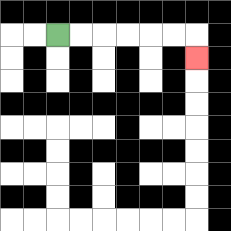{'start': '[2, 1]', 'end': '[8, 2]', 'path_directions': 'R,R,R,R,R,R,D', 'path_coordinates': '[[2, 1], [3, 1], [4, 1], [5, 1], [6, 1], [7, 1], [8, 1], [8, 2]]'}